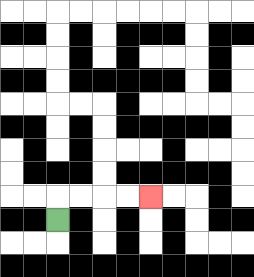{'start': '[2, 9]', 'end': '[6, 8]', 'path_directions': 'U,R,R,R,R', 'path_coordinates': '[[2, 9], [2, 8], [3, 8], [4, 8], [5, 8], [6, 8]]'}